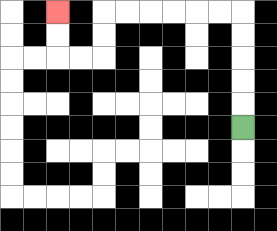{'start': '[10, 5]', 'end': '[2, 0]', 'path_directions': 'U,U,U,U,U,L,L,L,L,L,L,D,D,L,L,U,U', 'path_coordinates': '[[10, 5], [10, 4], [10, 3], [10, 2], [10, 1], [10, 0], [9, 0], [8, 0], [7, 0], [6, 0], [5, 0], [4, 0], [4, 1], [4, 2], [3, 2], [2, 2], [2, 1], [2, 0]]'}